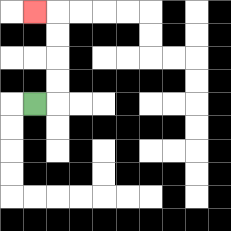{'start': '[1, 4]', 'end': '[1, 0]', 'path_directions': 'R,U,U,U,U,L', 'path_coordinates': '[[1, 4], [2, 4], [2, 3], [2, 2], [2, 1], [2, 0], [1, 0]]'}